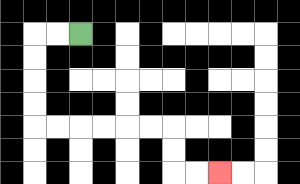{'start': '[3, 1]', 'end': '[9, 7]', 'path_directions': 'L,L,D,D,D,D,R,R,R,R,R,R,D,D,R,R', 'path_coordinates': '[[3, 1], [2, 1], [1, 1], [1, 2], [1, 3], [1, 4], [1, 5], [2, 5], [3, 5], [4, 5], [5, 5], [6, 5], [7, 5], [7, 6], [7, 7], [8, 7], [9, 7]]'}